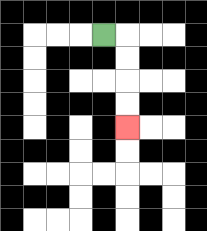{'start': '[4, 1]', 'end': '[5, 5]', 'path_directions': 'R,D,D,D,D', 'path_coordinates': '[[4, 1], [5, 1], [5, 2], [5, 3], [5, 4], [5, 5]]'}